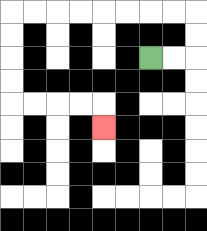{'start': '[6, 2]', 'end': '[4, 5]', 'path_directions': 'R,R,U,U,L,L,L,L,L,L,L,L,D,D,D,D,R,R,R,R,D', 'path_coordinates': '[[6, 2], [7, 2], [8, 2], [8, 1], [8, 0], [7, 0], [6, 0], [5, 0], [4, 0], [3, 0], [2, 0], [1, 0], [0, 0], [0, 1], [0, 2], [0, 3], [0, 4], [1, 4], [2, 4], [3, 4], [4, 4], [4, 5]]'}